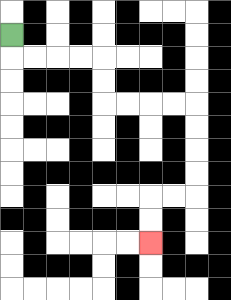{'start': '[0, 1]', 'end': '[6, 10]', 'path_directions': 'D,R,R,R,R,D,D,R,R,R,R,D,D,D,D,L,L,D,D', 'path_coordinates': '[[0, 1], [0, 2], [1, 2], [2, 2], [3, 2], [4, 2], [4, 3], [4, 4], [5, 4], [6, 4], [7, 4], [8, 4], [8, 5], [8, 6], [8, 7], [8, 8], [7, 8], [6, 8], [6, 9], [6, 10]]'}